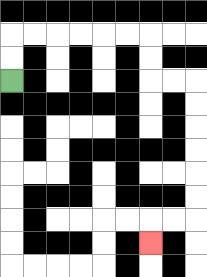{'start': '[0, 3]', 'end': '[6, 10]', 'path_directions': 'U,U,R,R,R,R,R,R,D,D,R,R,D,D,D,D,D,D,L,L,D', 'path_coordinates': '[[0, 3], [0, 2], [0, 1], [1, 1], [2, 1], [3, 1], [4, 1], [5, 1], [6, 1], [6, 2], [6, 3], [7, 3], [8, 3], [8, 4], [8, 5], [8, 6], [8, 7], [8, 8], [8, 9], [7, 9], [6, 9], [6, 10]]'}